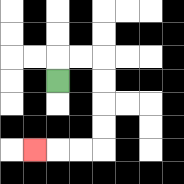{'start': '[2, 3]', 'end': '[1, 6]', 'path_directions': 'U,R,R,D,D,D,D,L,L,L', 'path_coordinates': '[[2, 3], [2, 2], [3, 2], [4, 2], [4, 3], [4, 4], [4, 5], [4, 6], [3, 6], [2, 6], [1, 6]]'}